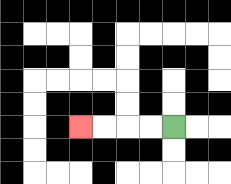{'start': '[7, 5]', 'end': '[3, 5]', 'path_directions': 'L,L,L,L', 'path_coordinates': '[[7, 5], [6, 5], [5, 5], [4, 5], [3, 5]]'}